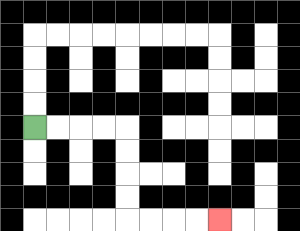{'start': '[1, 5]', 'end': '[9, 9]', 'path_directions': 'R,R,R,R,D,D,D,D,R,R,R,R', 'path_coordinates': '[[1, 5], [2, 5], [3, 5], [4, 5], [5, 5], [5, 6], [5, 7], [5, 8], [5, 9], [6, 9], [7, 9], [8, 9], [9, 9]]'}